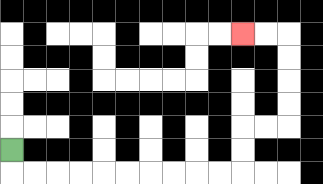{'start': '[0, 6]', 'end': '[10, 1]', 'path_directions': 'D,R,R,R,R,R,R,R,R,R,R,U,U,R,R,U,U,U,U,L,L', 'path_coordinates': '[[0, 6], [0, 7], [1, 7], [2, 7], [3, 7], [4, 7], [5, 7], [6, 7], [7, 7], [8, 7], [9, 7], [10, 7], [10, 6], [10, 5], [11, 5], [12, 5], [12, 4], [12, 3], [12, 2], [12, 1], [11, 1], [10, 1]]'}